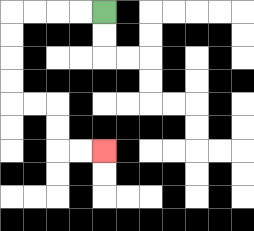{'start': '[4, 0]', 'end': '[4, 6]', 'path_directions': 'L,L,L,L,D,D,D,D,R,R,D,D,R,R', 'path_coordinates': '[[4, 0], [3, 0], [2, 0], [1, 0], [0, 0], [0, 1], [0, 2], [0, 3], [0, 4], [1, 4], [2, 4], [2, 5], [2, 6], [3, 6], [4, 6]]'}